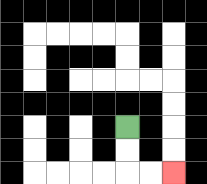{'start': '[5, 5]', 'end': '[7, 7]', 'path_directions': 'D,D,R,R', 'path_coordinates': '[[5, 5], [5, 6], [5, 7], [6, 7], [7, 7]]'}